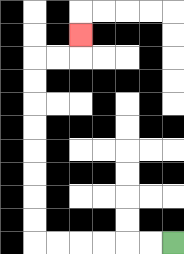{'start': '[7, 10]', 'end': '[3, 1]', 'path_directions': 'L,L,L,L,L,L,U,U,U,U,U,U,U,U,R,R,U', 'path_coordinates': '[[7, 10], [6, 10], [5, 10], [4, 10], [3, 10], [2, 10], [1, 10], [1, 9], [1, 8], [1, 7], [1, 6], [1, 5], [1, 4], [1, 3], [1, 2], [2, 2], [3, 2], [3, 1]]'}